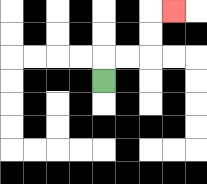{'start': '[4, 3]', 'end': '[7, 0]', 'path_directions': 'U,R,R,U,U,R', 'path_coordinates': '[[4, 3], [4, 2], [5, 2], [6, 2], [6, 1], [6, 0], [7, 0]]'}